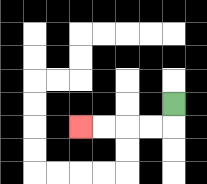{'start': '[7, 4]', 'end': '[3, 5]', 'path_directions': 'D,L,L,L,L', 'path_coordinates': '[[7, 4], [7, 5], [6, 5], [5, 5], [4, 5], [3, 5]]'}